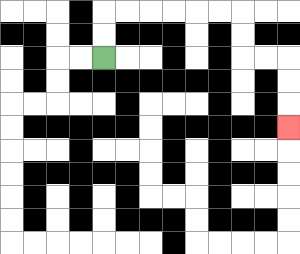{'start': '[4, 2]', 'end': '[12, 5]', 'path_directions': 'U,U,R,R,R,R,R,R,D,D,R,R,D,D,D', 'path_coordinates': '[[4, 2], [4, 1], [4, 0], [5, 0], [6, 0], [7, 0], [8, 0], [9, 0], [10, 0], [10, 1], [10, 2], [11, 2], [12, 2], [12, 3], [12, 4], [12, 5]]'}